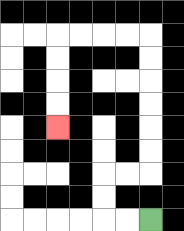{'start': '[6, 9]', 'end': '[2, 5]', 'path_directions': 'L,L,U,U,R,R,U,U,U,U,U,U,L,L,L,L,D,D,D,D', 'path_coordinates': '[[6, 9], [5, 9], [4, 9], [4, 8], [4, 7], [5, 7], [6, 7], [6, 6], [6, 5], [6, 4], [6, 3], [6, 2], [6, 1], [5, 1], [4, 1], [3, 1], [2, 1], [2, 2], [2, 3], [2, 4], [2, 5]]'}